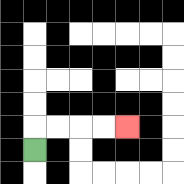{'start': '[1, 6]', 'end': '[5, 5]', 'path_directions': 'U,R,R,R,R', 'path_coordinates': '[[1, 6], [1, 5], [2, 5], [3, 5], [4, 5], [5, 5]]'}